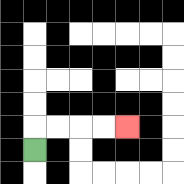{'start': '[1, 6]', 'end': '[5, 5]', 'path_directions': 'U,R,R,R,R', 'path_coordinates': '[[1, 6], [1, 5], [2, 5], [3, 5], [4, 5], [5, 5]]'}